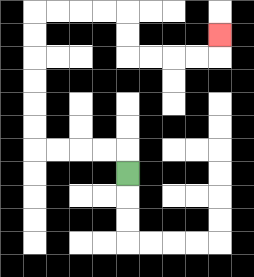{'start': '[5, 7]', 'end': '[9, 1]', 'path_directions': 'U,L,L,L,L,U,U,U,U,U,U,R,R,R,R,D,D,R,R,R,R,U', 'path_coordinates': '[[5, 7], [5, 6], [4, 6], [3, 6], [2, 6], [1, 6], [1, 5], [1, 4], [1, 3], [1, 2], [1, 1], [1, 0], [2, 0], [3, 0], [4, 0], [5, 0], [5, 1], [5, 2], [6, 2], [7, 2], [8, 2], [9, 2], [9, 1]]'}